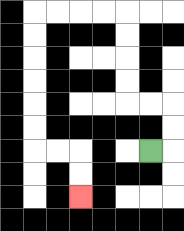{'start': '[6, 6]', 'end': '[3, 8]', 'path_directions': 'R,U,U,L,L,U,U,U,U,L,L,L,L,D,D,D,D,D,D,R,R,D,D', 'path_coordinates': '[[6, 6], [7, 6], [7, 5], [7, 4], [6, 4], [5, 4], [5, 3], [5, 2], [5, 1], [5, 0], [4, 0], [3, 0], [2, 0], [1, 0], [1, 1], [1, 2], [1, 3], [1, 4], [1, 5], [1, 6], [2, 6], [3, 6], [3, 7], [3, 8]]'}